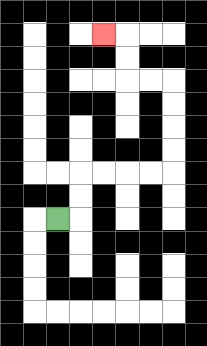{'start': '[2, 9]', 'end': '[4, 1]', 'path_directions': 'R,U,U,R,R,R,R,U,U,U,U,L,L,U,U,L', 'path_coordinates': '[[2, 9], [3, 9], [3, 8], [3, 7], [4, 7], [5, 7], [6, 7], [7, 7], [7, 6], [7, 5], [7, 4], [7, 3], [6, 3], [5, 3], [5, 2], [5, 1], [4, 1]]'}